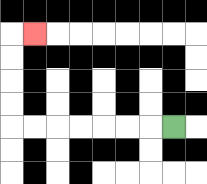{'start': '[7, 5]', 'end': '[1, 1]', 'path_directions': 'L,L,L,L,L,L,L,U,U,U,U,R', 'path_coordinates': '[[7, 5], [6, 5], [5, 5], [4, 5], [3, 5], [2, 5], [1, 5], [0, 5], [0, 4], [0, 3], [0, 2], [0, 1], [1, 1]]'}